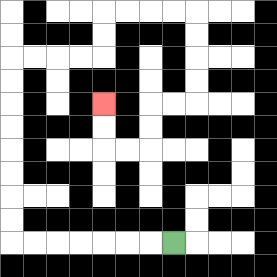{'start': '[7, 10]', 'end': '[4, 4]', 'path_directions': 'L,L,L,L,L,L,L,U,U,U,U,U,U,U,U,R,R,R,R,U,U,R,R,R,R,D,D,D,D,L,L,D,D,L,L,U,U', 'path_coordinates': '[[7, 10], [6, 10], [5, 10], [4, 10], [3, 10], [2, 10], [1, 10], [0, 10], [0, 9], [0, 8], [0, 7], [0, 6], [0, 5], [0, 4], [0, 3], [0, 2], [1, 2], [2, 2], [3, 2], [4, 2], [4, 1], [4, 0], [5, 0], [6, 0], [7, 0], [8, 0], [8, 1], [8, 2], [8, 3], [8, 4], [7, 4], [6, 4], [6, 5], [6, 6], [5, 6], [4, 6], [4, 5], [4, 4]]'}